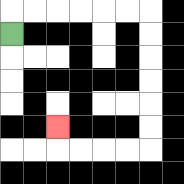{'start': '[0, 1]', 'end': '[2, 5]', 'path_directions': 'U,R,R,R,R,R,R,D,D,D,D,D,D,L,L,L,L,U', 'path_coordinates': '[[0, 1], [0, 0], [1, 0], [2, 0], [3, 0], [4, 0], [5, 0], [6, 0], [6, 1], [6, 2], [6, 3], [6, 4], [6, 5], [6, 6], [5, 6], [4, 6], [3, 6], [2, 6], [2, 5]]'}